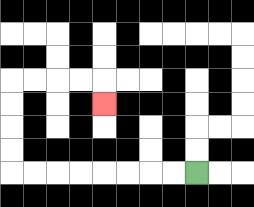{'start': '[8, 7]', 'end': '[4, 4]', 'path_directions': 'L,L,L,L,L,L,L,L,U,U,U,U,R,R,R,R,D', 'path_coordinates': '[[8, 7], [7, 7], [6, 7], [5, 7], [4, 7], [3, 7], [2, 7], [1, 7], [0, 7], [0, 6], [0, 5], [0, 4], [0, 3], [1, 3], [2, 3], [3, 3], [4, 3], [4, 4]]'}